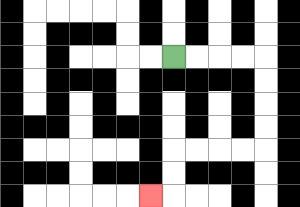{'start': '[7, 2]', 'end': '[6, 8]', 'path_directions': 'R,R,R,R,D,D,D,D,L,L,L,L,D,D,L', 'path_coordinates': '[[7, 2], [8, 2], [9, 2], [10, 2], [11, 2], [11, 3], [11, 4], [11, 5], [11, 6], [10, 6], [9, 6], [8, 6], [7, 6], [7, 7], [7, 8], [6, 8]]'}